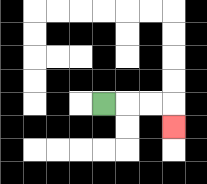{'start': '[4, 4]', 'end': '[7, 5]', 'path_directions': 'R,R,R,D', 'path_coordinates': '[[4, 4], [5, 4], [6, 4], [7, 4], [7, 5]]'}